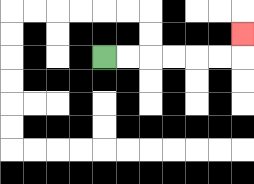{'start': '[4, 2]', 'end': '[10, 1]', 'path_directions': 'R,R,R,R,R,R,U', 'path_coordinates': '[[4, 2], [5, 2], [6, 2], [7, 2], [8, 2], [9, 2], [10, 2], [10, 1]]'}